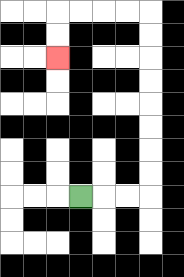{'start': '[3, 8]', 'end': '[2, 2]', 'path_directions': 'R,R,R,U,U,U,U,U,U,U,U,L,L,L,L,D,D', 'path_coordinates': '[[3, 8], [4, 8], [5, 8], [6, 8], [6, 7], [6, 6], [6, 5], [6, 4], [6, 3], [6, 2], [6, 1], [6, 0], [5, 0], [4, 0], [3, 0], [2, 0], [2, 1], [2, 2]]'}